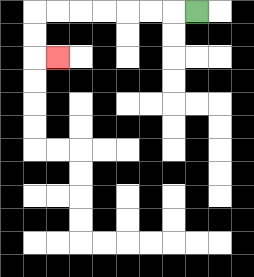{'start': '[8, 0]', 'end': '[2, 2]', 'path_directions': 'L,L,L,L,L,L,L,D,D,R', 'path_coordinates': '[[8, 0], [7, 0], [6, 0], [5, 0], [4, 0], [3, 0], [2, 0], [1, 0], [1, 1], [1, 2], [2, 2]]'}